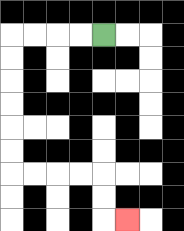{'start': '[4, 1]', 'end': '[5, 9]', 'path_directions': 'L,L,L,L,D,D,D,D,D,D,R,R,R,R,D,D,R', 'path_coordinates': '[[4, 1], [3, 1], [2, 1], [1, 1], [0, 1], [0, 2], [0, 3], [0, 4], [0, 5], [0, 6], [0, 7], [1, 7], [2, 7], [3, 7], [4, 7], [4, 8], [4, 9], [5, 9]]'}